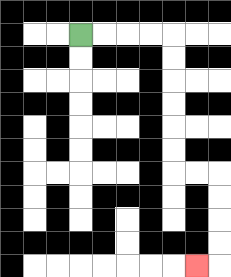{'start': '[3, 1]', 'end': '[8, 11]', 'path_directions': 'R,R,R,R,D,D,D,D,D,D,R,R,D,D,D,D,L', 'path_coordinates': '[[3, 1], [4, 1], [5, 1], [6, 1], [7, 1], [7, 2], [7, 3], [7, 4], [7, 5], [7, 6], [7, 7], [8, 7], [9, 7], [9, 8], [9, 9], [9, 10], [9, 11], [8, 11]]'}